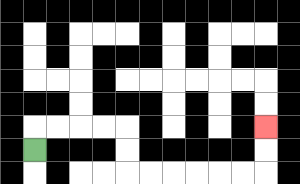{'start': '[1, 6]', 'end': '[11, 5]', 'path_directions': 'U,R,R,R,R,D,D,R,R,R,R,R,R,U,U', 'path_coordinates': '[[1, 6], [1, 5], [2, 5], [3, 5], [4, 5], [5, 5], [5, 6], [5, 7], [6, 7], [7, 7], [8, 7], [9, 7], [10, 7], [11, 7], [11, 6], [11, 5]]'}